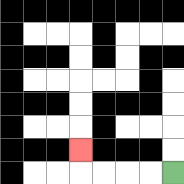{'start': '[7, 7]', 'end': '[3, 6]', 'path_directions': 'L,L,L,L,U', 'path_coordinates': '[[7, 7], [6, 7], [5, 7], [4, 7], [3, 7], [3, 6]]'}